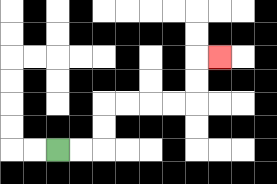{'start': '[2, 6]', 'end': '[9, 2]', 'path_directions': 'R,R,U,U,R,R,R,R,U,U,R', 'path_coordinates': '[[2, 6], [3, 6], [4, 6], [4, 5], [4, 4], [5, 4], [6, 4], [7, 4], [8, 4], [8, 3], [8, 2], [9, 2]]'}